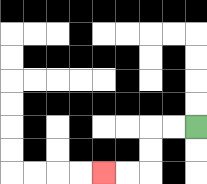{'start': '[8, 5]', 'end': '[4, 7]', 'path_directions': 'L,L,D,D,L,L', 'path_coordinates': '[[8, 5], [7, 5], [6, 5], [6, 6], [6, 7], [5, 7], [4, 7]]'}